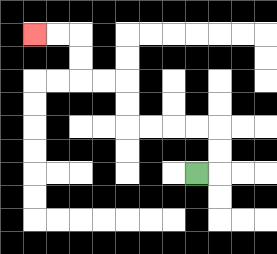{'start': '[8, 7]', 'end': '[1, 1]', 'path_directions': 'R,U,U,L,L,L,L,U,U,L,L,U,U,L,L', 'path_coordinates': '[[8, 7], [9, 7], [9, 6], [9, 5], [8, 5], [7, 5], [6, 5], [5, 5], [5, 4], [5, 3], [4, 3], [3, 3], [3, 2], [3, 1], [2, 1], [1, 1]]'}